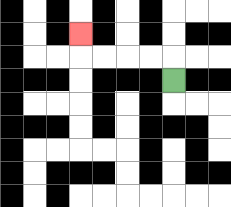{'start': '[7, 3]', 'end': '[3, 1]', 'path_directions': 'U,L,L,L,L,U', 'path_coordinates': '[[7, 3], [7, 2], [6, 2], [5, 2], [4, 2], [3, 2], [3, 1]]'}